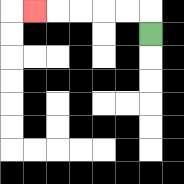{'start': '[6, 1]', 'end': '[1, 0]', 'path_directions': 'U,L,L,L,L,L', 'path_coordinates': '[[6, 1], [6, 0], [5, 0], [4, 0], [3, 0], [2, 0], [1, 0]]'}